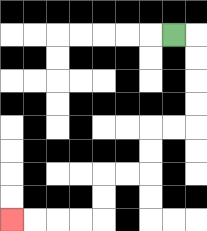{'start': '[7, 1]', 'end': '[0, 9]', 'path_directions': 'R,D,D,D,D,L,L,D,D,L,L,D,D,L,L,L,L', 'path_coordinates': '[[7, 1], [8, 1], [8, 2], [8, 3], [8, 4], [8, 5], [7, 5], [6, 5], [6, 6], [6, 7], [5, 7], [4, 7], [4, 8], [4, 9], [3, 9], [2, 9], [1, 9], [0, 9]]'}